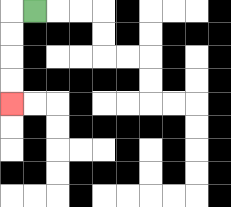{'start': '[1, 0]', 'end': '[0, 4]', 'path_directions': 'L,D,D,D,D', 'path_coordinates': '[[1, 0], [0, 0], [0, 1], [0, 2], [0, 3], [0, 4]]'}